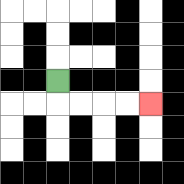{'start': '[2, 3]', 'end': '[6, 4]', 'path_directions': 'D,R,R,R,R', 'path_coordinates': '[[2, 3], [2, 4], [3, 4], [4, 4], [5, 4], [6, 4]]'}